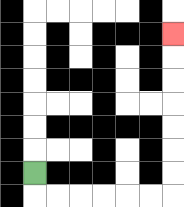{'start': '[1, 7]', 'end': '[7, 1]', 'path_directions': 'D,R,R,R,R,R,R,U,U,U,U,U,U,U', 'path_coordinates': '[[1, 7], [1, 8], [2, 8], [3, 8], [4, 8], [5, 8], [6, 8], [7, 8], [7, 7], [7, 6], [7, 5], [7, 4], [7, 3], [7, 2], [7, 1]]'}